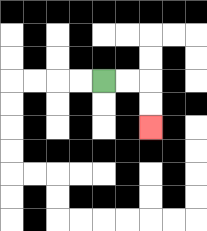{'start': '[4, 3]', 'end': '[6, 5]', 'path_directions': 'R,R,D,D', 'path_coordinates': '[[4, 3], [5, 3], [6, 3], [6, 4], [6, 5]]'}